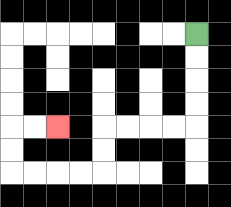{'start': '[8, 1]', 'end': '[2, 5]', 'path_directions': 'D,D,D,D,L,L,L,L,D,D,L,L,L,L,U,U,R,R', 'path_coordinates': '[[8, 1], [8, 2], [8, 3], [8, 4], [8, 5], [7, 5], [6, 5], [5, 5], [4, 5], [4, 6], [4, 7], [3, 7], [2, 7], [1, 7], [0, 7], [0, 6], [0, 5], [1, 5], [2, 5]]'}